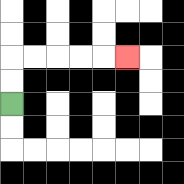{'start': '[0, 4]', 'end': '[5, 2]', 'path_directions': 'U,U,R,R,R,R,R', 'path_coordinates': '[[0, 4], [0, 3], [0, 2], [1, 2], [2, 2], [3, 2], [4, 2], [5, 2]]'}